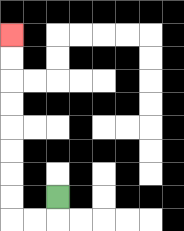{'start': '[2, 8]', 'end': '[0, 1]', 'path_directions': 'D,L,L,U,U,U,U,U,U,U,U', 'path_coordinates': '[[2, 8], [2, 9], [1, 9], [0, 9], [0, 8], [0, 7], [0, 6], [0, 5], [0, 4], [0, 3], [0, 2], [0, 1]]'}